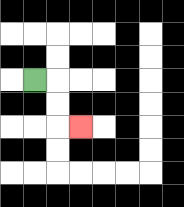{'start': '[1, 3]', 'end': '[3, 5]', 'path_directions': 'R,D,D,R', 'path_coordinates': '[[1, 3], [2, 3], [2, 4], [2, 5], [3, 5]]'}